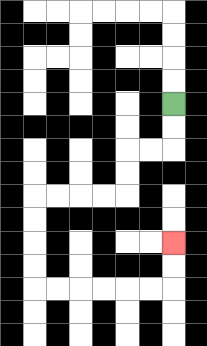{'start': '[7, 4]', 'end': '[7, 10]', 'path_directions': 'D,D,L,L,D,D,L,L,L,L,D,D,D,D,R,R,R,R,R,R,U,U', 'path_coordinates': '[[7, 4], [7, 5], [7, 6], [6, 6], [5, 6], [5, 7], [5, 8], [4, 8], [3, 8], [2, 8], [1, 8], [1, 9], [1, 10], [1, 11], [1, 12], [2, 12], [3, 12], [4, 12], [5, 12], [6, 12], [7, 12], [7, 11], [7, 10]]'}